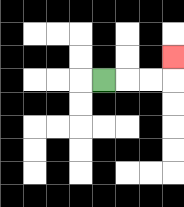{'start': '[4, 3]', 'end': '[7, 2]', 'path_directions': 'R,R,R,U', 'path_coordinates': '[[4, 3], [5, 3], [6, 3], [7, 3], [7, 2]]'}